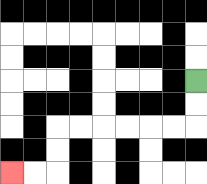{'start': '[8, 3]', 'end': '[0, 7]', 'path_directions': 'D,D,L,L,L,L,L,L,D,D,L,L', 'path_coordinates': '[[8, 3], [8, 4], [8, 5], [7, 5], [6, 5], [5, 5], [4, 5], [3, 5], [2, 5], [2, 6], [2, 7], [1, 7], [0, 7]]'}